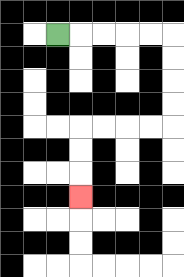{'start': '[2, 1]', 'end': '[3, 8]', 'path_directions': 'R,R,R,R,R,D,D,D,D,L,L,L,L,D,D,D', 'path_coordinates': '[[2, 1], [3, 1], [4, 1], [5, 1], [6, 1], [7, 1], [7, 2], [7, 3], [7, 4], [7, 5], [6, 5], [5, 5], [4, 5], [3, 5], [3, 6], [3, 7], [3, 8]]'}